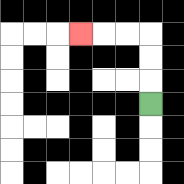{'start': '[6, 4]', 'end': '[3, 1]', 'path_directions': 'U,U,U,L,L,L', 'path_coordinates': '[[6, 4], [6, 3], [6, 2], [6, 1], [5, 1], [4, 1], [3, 1]]'}